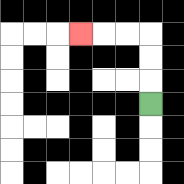{'start': '[6, 4]', 'end': '[3, 1]', 'path_directions': 'U,U,U,L,L,L', 'path_coordinates': '[[6, 4], [6, 3], [6, 2], [6, 1], [5, 1], [4, 1], [3, 1]]'}